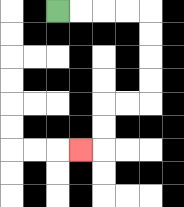{'start': '[2, 0]', 'end': '[3, 6]', 'path_directions': 'R,R,R,R,D,D,D,D,L,L,D,D,L', 'path_coordinates': '[[2, 0], [3, 0], [4, 0], [5, 0], [6, 0], [6, 1], [6, 2], [6, 3], [6, 4], [5, 4], [4, 4], [4, 5], [4, 6], [3, 6]]'}